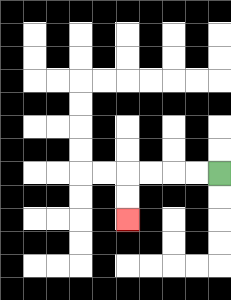{'start': '[9, 7]', 'end': '[5, 9]', 'path_directions': 'L,L,L,L,D,D', 'path_coordinates': '[[9, 7], [8, 7], [7, 7], [6, 7], [5, 7], [5, 8], [5, 9]]'}